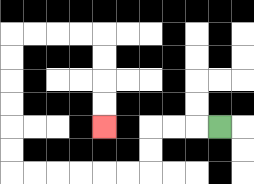{'start': '[9, 5]', 'end': '[4, 5]', 'path_directions': 'L,L,L,D,D,L,L,L,L,L,L,U,U,U,U,U,U,R,R,R,R,D,D,D,D', 'path_coordinates': '[[9, 5], [8, 5], [7, 5], [6, 5], [6, 6], [6, 7], [5, 7], [4, 7], [3, 7], [2, 7], [1, 7], [0, 7], [0, 6], [0, 5], [0, 4], [0, 3], [0, 2], [0, 1], [1, 1], [2, 1], [3, 1], [4, 1], [4, 2], [4, 3], [4, 4], [4, 5]]'}